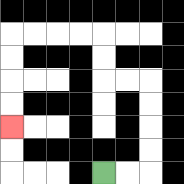{'start': '[4, 7]', 'end': '[0, 5]', 'path_directions': 'R,R,U,U,U,U,L,L,U,U,L,L,L,L,D,D,D,D', 'path_coordinates': '[[4, 7], [5, 7], [6, 7], [6, 6], [6, 5], [6, 4], [6, 3], [5, 3], [4, 3], [4, 2], [4, 1], [3, 1], [2, 1], [1, 1], [0, 1], [0, 2], [0, 3], [0, 4], [0, 5]]'}